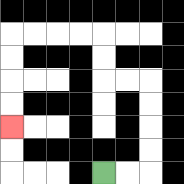{'start': '[4, 7]', 'end': '[0, 5]', 'path_directions': 'R,R,U,U,U,U,L,L,U,U,L,L,L,L,D,D,D,D', 'path_coordinates': '[[4, 7], [5, 7], [6, 7], [6, 6], [6, 5], [6, 4], [6, 3], [5, 3], [4, 3], [4, 2], [4, 1], [3, 1], [2, 1], [1, 1], [0, 1], [0, 2], [0, 3], [0, 4], [0, 5]]'}